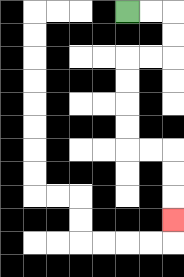{'start': '[5, 0]', 'end': '[7, 9]', 'path_directions': 'R,R,D,D,L,L,D,D,D,D,R,R,D,D,D', 'path_coordinates': '[[5, 0], [6, 0], [7, 0], [7, 1], [7, 2], [6, 2], [5, 2], [5, 3], [5, 4], [5, 5], [5, 6], [6, 6], [7, 6], [7, 7], [7, 8], [7, 9]]'}